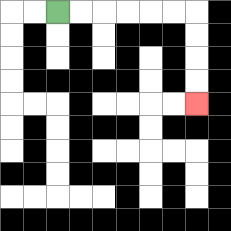{'start': '[2, 0]', 'end': '[8, 4]', 'path_directions': 'R,R,R,R,R,R,D,D,D,D', 'path_coordinates': '[[2, 0], [3, 0], [4, 0], [5, 0], [6, 0], [7, 0], [8, 0], [8, 1], [8, 2], [8, 3], [8, 4]]'}